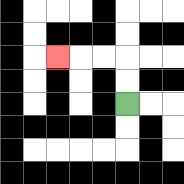{'start': '[5, 4]', 'end': '[2, 2]', 'path_directions': 'U,U,L,L,L', 'path_coordinates': '[[5, 4], [5, 3], [5, 2], [4, 2], [3, 2], [2, 2]]'}